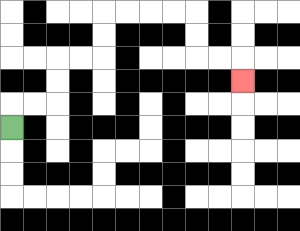{'start': '[0, 5]', 'end': '[10, 3]', 'path_directions': 'U,R,R,U,U,R,R,U,U,R,R,R,R,D,D,R,R,D', 'path_coordinates': '[[0, 5], [0, 4], [1, 4], [2, 4], [2, 3], [2, 2], [3, 2], [4, 2], [4, 1], [4, 0], [5, 0], [6, 0], [7, 0], [8, 0], [8, 1], [8, 2], [9, 2], [10, 2], [10, 3]]'}